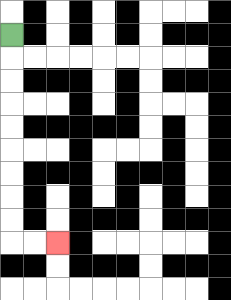{'start': '[0, 1]', 'end': '[2, 10]', 'path_directions': 'D,D,D,D,D,D,D,D,D,R,R', 'path_coordinates': '[[0, 1], [0, 2], [0, 3], [0, 4], [0, 5], [0, 6], [0, 7], [0, 8], [0, 9], [0, 10], [1, 10], [2, 10]]'}